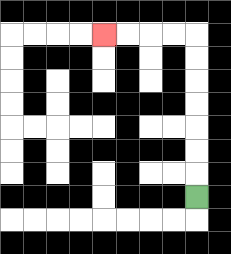{'start': '[8, 8]', 'end': '[4, 1]', 'path_directions': 'U,U,U,U,U,U,U,L,L,L,L', 'path_coordinates': '[[8, 8], [8, 7], [8, 6], [8, 5], [8, 4], [8, 3], [8, 2], [8, 1], [7, 1], [6, 1], [5, 1], [4, 1]]'}